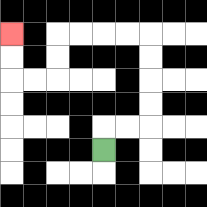{'start': '[4, 6]', 'end': '[0, 1]', 'path_directions': 'U,R,R,U,U,U,U,L,L,L,L,D,D,L,L,U,U', 'path_coordinates': '[[4, 6], [4, 5], [5, 5], [6, 5], [6, 4], [6, 3], [6, 2], [6, 1], [5, 1], [4, 1], [3, 1], [2, 1], [2, 2], [2, 3], [1, 3], [0, 3], [0, 2], [0, 1]]'}